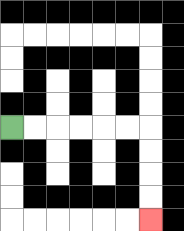{'start': '[0, 5]', 'end': '[6, 9]', 'path_directions': 'R,R,R,R,R,R,D,D,D,D', 'path_coordinates': '[[0, 5], [1, 5], [2, 5], [3, 5], [4, 5], [5, 5], [6, 5], [6, 6], [6, 7], [6, 8], [6, 9]]'}